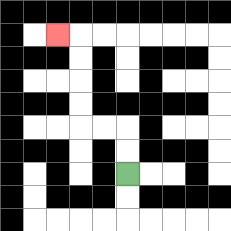{'start': '[5, 7]', 'end': '[2, 1]', 'path_directions': 'U,U,L,L,U,U,U,U,L', 'path_coordinates': '[[5, 7], [5, 6], [5, 5], [4, 5], [3, 5], [3, 4], [3, 3], [3, 2], [3, 1], [2, 1]]'}